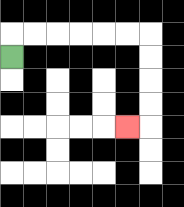{'start': '[0, 2]', 'end': '[5, 5]', 'path_directions': 'U,R,R,R,R,R,R,D,D,D,D,L', 'path_coordinates': '[[0, 2], [0, 1], [1, 1], [2, 1], [3, 1], [4, 1], [5, 1], [6, 1], [6, 2], [6, 3], [6, 4], [6, 5], [5, 5]]'}